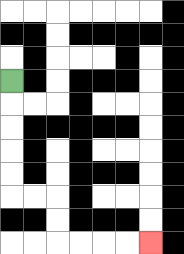{'start': '[0, 3]', 'end': '[6, 10]', 'path_directions': 'D,D,D,D,D,R,R,D,D,R,R,R,R', 'path_coordinates': '[[0, 3], [0, 4], [0, 5], [0, 6], [0, 7], [0, 8], [1, 8], [2, 8], [2, 9], [2, 10], [3, 10], [4, 10], [5, 10], [6, 10]]'}